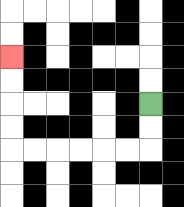{'start': '[6, 4]', 'end': '[0, 2]', 'path_directions': 'D,D,L,L,L,L,L,L,U,U,U,U', 'path_coordinates': '[[6, 4], [6, 5], [6, 6], [5, 6], [4, 6], [3, 6], [2, 6], [1, 6], [0, 6], [0, 5], [0, 4], [0, 3], [0, 2]]'}